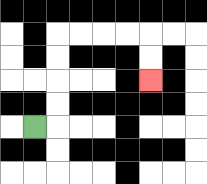{'start': '[1, 5]', 'end': '[6, 3]', 'path_directions': 'R,U,U,U,U,R,R,R,R,D,D', 'path_coordinates': '[[1, 5], [2, 5], [2, 4], [2, 3], [2, 2], [2, 1], [3, 1], [4, 1], [5, 1], [6, 1], [6, 2], [6, 3]]'}